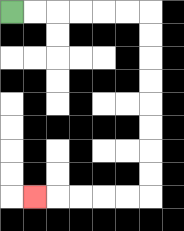{'start': '[0, 0]', 'end': '[1, 8]', 'path_directions': 'R,R,R,R,R,R,D,D,D,D,D,D,D,D,L,L,L,L,L', 'path_coordinates': '[[0, 0], [1, 0], [2, 0], [3, 0], [4, 0], [5, 0], [6, 0], [6, 1], [6, 2], [6, 3], [6, 4], [6, 5], [6, 6], [6, 7], [6, 8], [5, 8], [4, 8], [3, 8], [2, 8], [1, 8]]'}